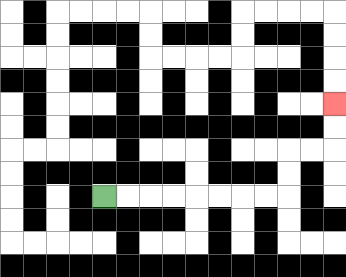{'start': '[4, 8]', 'end': '[14, 4]', 'path_directions': 'R,R,R,R,R,R,R,R,U,U,R,R,U,U', 'path_coordinates': '[[4, 8], [5, 8], [6, 8], [7, 8], [8, 8], [9, 8], [10, 8], [11, 8], [12, 8], [12, 7], [12, 6], [13, 6], [14, 6], [14, 5], [14, 4]]'}